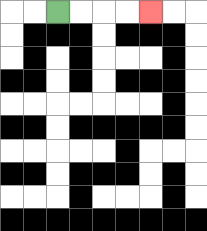{'start': '[2, 0]', 'end': '[6, 0]', 'path_directions': 'R,R,R,R', 'path_coordinates': '[[2, 0], [3, 0], [4, 0], [5, 0], [6, 0]]'}